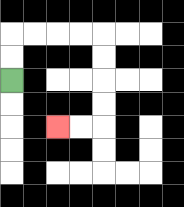{'start': '[0, 3]', 'end': '[2, 5]', 'path_directions': 'U,U,R,R,R,R,D,D,D,D,L,L', 'path_coordinates': '[[0, 3], [0, 2], [0, 1], [1, 1], [2, 1], [3, 1], [4, 1], [4, 2], [4, 3], [4, 4], [4, 5], [3, 5], [2, 5]]'}